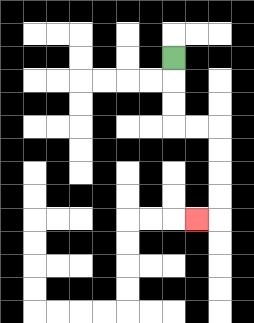{'start': '[7, 2]', 'end': '[8, 9]', 'path_directions': 'D,D,D,R,R,D,D,D,D,L', 'path_coordinates': '[[7, 2], [7, 3], [7, 4], [7, 5], [8, 5], [9, 5], [9, 6], [9, 7], [9, 8], [9, 9], [8, 9]]'}